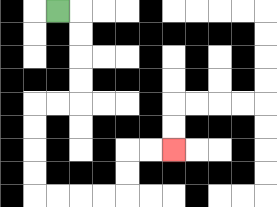{'start': '[2, 0]', 'end': '[7, 6]', 'path_directions': 'R,D,D,D,D,L,L,D,D,D,D,R,R,R,R,U,U,R,R', 'path_coordinates': '[[2, 0], [3, 0], [3, 1], [3, 2], [3, 3], [3, 4], [2, 4], [1, 4], [1, 5], [1, 6], [1, 7], [1, 8], [2, 8], [3, 8], [4, 8], [5, 8], [5, 7], [5, 6], [6, 6], [7, 6]]'}